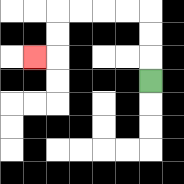{'start': '[6, 3]', 'end': '[1, 2]', 'path_directions': 'U,U,U,L,L,L,L,D,D,L', 'path_coordinates': '[[6, 3], [6, 2], [6, 1], [6, 0], [5, 0], [4, 0], [3, 0], [2, 0], [2, 1], [2, 2], [1, 2]]'}